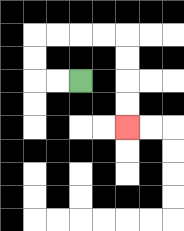{'start': '[3, 3]', 'end': '[5, 5]', 'path_directions': 'L,L,U,U,R,R,R,R,D,D,D,D', 'path_coordinates': '[[3, 3], [2, 3], [1, 3], [1, 2], [1, 1], [2, 1], [3, 1], [4, 1], [5, 1], [5, 2], [5, 3], [5, 4], [5, 5]]'}